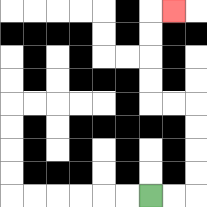{'start': '[6, 8]', 'end': '[7, 0]', 'path_directions': 'R,R,U,U,U,U,L,L,U,U,U,U,R', 'path_coordinates': '[[6, 8], [7, 8], [8, 8], [8, 7], [8, 6], [8, 5], [8, 4], [7, 4], [6, 4], [6, 3], [6, 2], [6, 1], [6, 0], [7, 0]]'}